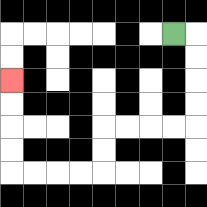{'start': '[7, 1]', 'end': '[0, 3]', 'path_directions': 'R,D,D,D,D,L,L,L,L,D,D,L,L,L,L,U,U,U,U', 'path_coordinates': '[[7, 1], [8, 1], [8, 2], [8, 3], [8, 4], [8, 5], [7, 5], [6, 5], [5, 5], [4, 5], [4, 6], [4, 7], [3, 7], [2, 7], [1, 7], [0, 7], [0, 6], [0, 5], [0, 4], [0, 3]]'}